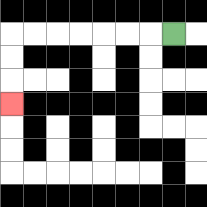{'start': '[7, 1]', 'end': '[0, 4]', 'path_directions': 'L,L,L,L,L,L,L,D,D,D', 'path_coordinates': '[[7, 1], [6, 1], [5, 1], [4, 1], [3, 1], [2, 1], [1, 1], [0, 1], [0, 2], [0, 3], [0, 4]]'}